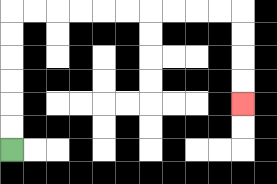{'start': '[0, 6]', 'end': '[10, 4]', 'path_directions': 'U,U,U,U,U,U,R,R,R,R,R,R,R,R,R,R,D,D,D,D', 'path_coordinates': '[[0, 6], [0, 5], [0, 4], [0, 3], [0, 2], [0, 1], [0, 0], [1, 0], [2, 0], [3, 0], [4, 0], [5, 0], [6, 0], [7, 0], [8, 0], [9, 0], [10, 0], [10, 1], [10, 2], [10, 3], [10, 4]]'}